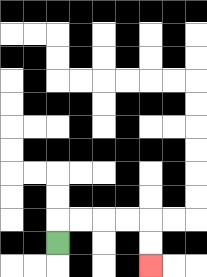{'start': '[2, 10]', 'end': '[6, 11]', 'path_directions': 'U,R,R,R,R,D,D', 'path_coordinates': '[[2, 10], [2, 9], [3, 9], [4, 9], [5, 9], [6, 9], [6, 10], [6, 11]]'}